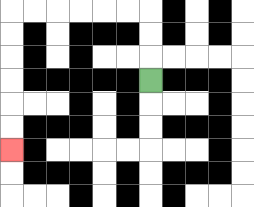{'start': '[6, 3]', 'end': '[0, 6]', 'path_directions': 'U,U,U,L,L,L,L,L,L,D,D,D,D,D,D', 'path_coordinates': '[[6, 3], [6, 2], [6, 1], [6, 0], [5, 0], [4, 0], [3, 0], [2, 0], [1, 0], [0, 0], [0, 1], [0, 2], [0, 3], [0, 4], [0, 5], [0, 6]]'}